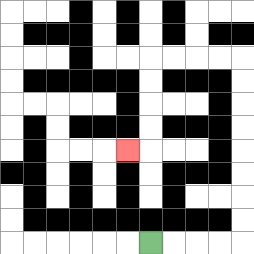{'start': '[6, 10]', 'end': '[5, 6]', 'path_directions': 'R,R,R,R,U,U,U,U,U,U,U,U,L,L,L,L,D,D,D,D,L', 'path_coordinates': '[[6, 10], [7, 10], [8, 10], [9, 10], [10, 10], [10, 9], [10, 8], [10, 7], [10, 6], [10, 5], [10, 4], [10, 3], [10, 2], [9, 2], [8, 2], [7, 2], [6, 2], [6, 3], [6, 4], [6, 5], [6, 6], [5, 6]]'}